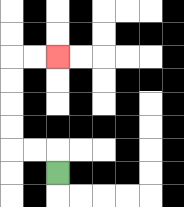{'start': '[2, 7]', 'end': '[2, 2]', 'path_directions': 'U,L,L,U,U,U,U,R,R', 'path_coordinates': '[[2, 7], [2, 6], [1, 6], [0, 6], [0, 5], [0, 4], [0, 3], [0, 2], [1, 2], [2, 2]]'}